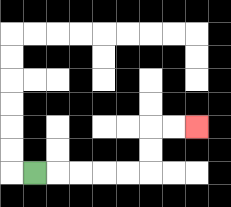{'start': '[1, 7]', 'end': '[8, 5]', 'path_directions': 'R,R,R,R,R,U,U,R,R', 'path_coordinates': '[[1, 7], [2, 7], [3, 7], [4, 7], [5, 7], [6, 7], [6, 6], [6, 5], [7, 5], [8, 5]]'}